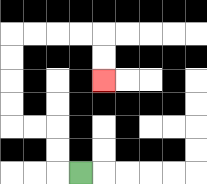{'start': '[3, 7]', 'end': '[4, 3]', 'path_directions': 'L,U,U,L,L,U,U,U,U,R,R,R,R,D,D', 'path_coordinates': '[[3, 7], [2, 7], [2, 6], [2, 5], [1, 5], [0, 5], [0, 4], [0, 3], [0, 2], [0, 1], [1, 1], [2, 1], [3, 1], [4, 1], [4, 2], [4, 3]]'}